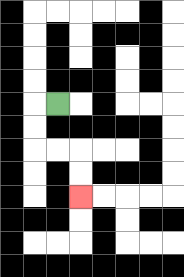{'start': '[2, 4]', 'end': '[3, 8]', 'path_directions': 'L,D,D,R,R,D,D', 'path_coordinates': '[[2, 4], [1, 4], [1, 5], [1, 6], [2, 6], [3, 6], [3, 7], [3, 8]]'}